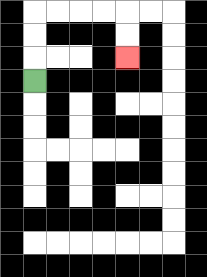{'start': '[1, 3]', 'end': '[5, 2]', 'path_directions': 'U,U,U,R,R,R,R,D,D', 'path_coordinates': '[[1, 3], [1, 2], [1, 1], [1, 0], [2, 0], [3, 0], [4, 0], [5, 0], [5, 1], [5, 2]]'}